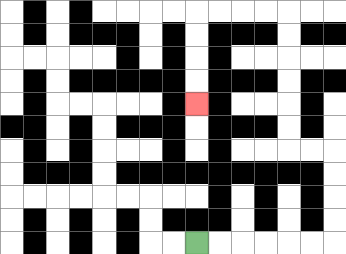{'start': '[8, 10]', 'end': '[8, 4]', 'path_directions': 'R,R,R,R,R,R,U,U,U,U,L,L,U,U,U,U,U,U,L,L,L,L,D,D,D,D', 'path_coordinates': '[[8, 10], [9, 10], [10, 10], [11, 10], [12, 10], [13, 10], [14, 10], [14, 9], [14, 8], [14, 7], [14, 6], [13, 6], [12, 6], [12, 5], [12, 4], [12, 3], [12, 2], [12, 1], [12, 0], [11, 0], [10, 0], [9, 0], [8, 0], [8, 1], [8, 2], [8, 3], [8, 4]]'}